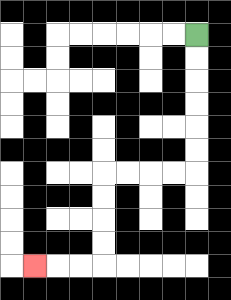{'start': '[8, 1]', 'end': '[1, 11]', 'path_directions': 'D,D,D,D,D,D,L,L,L,L,D,D,D,D,L,L,L', 'path_coordinates': '[[8, 1], [8, 2], [8, 3], [8, 4], [8, 5], [8, 6], [8, 7], [7, 7], [6, 7], [5, 7], [4, 7], [4, 8], [4, 9], [4, 10], [4, 11], [3, 11], [2, 11], [1, 11]]'}